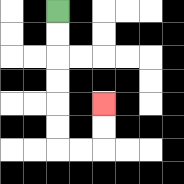{'start': '[2, 0]', 'end': '[4, 4]', 'path_directions': 'D,D,D,D,D,D,R,R,U,U', 'path_coordinates': '[[2, 0], [2, 1], [2, 2], [2, 3], [2, 4], [2, 5], [2, 6], [3, 6], [4, 6], [4, 5], [4, 4]]'}